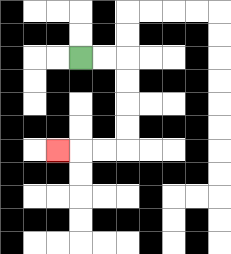{'start': '[3, 2]', 'end': '[2, 6]', 'path_directions': 'R,R,D,D,D,D,L,L,L', 'path_coordinates': '[[3, 2], [4, 2], [5, 2], [5, 3], [5, 4], [5, 5], [5, 6], [4, 6], [3, 6], [2, 6]]'}